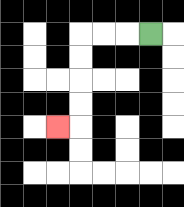{'start': '[6, 1]', 'end': '[2, 5]', 'path_directions': 'L,L,L,D,D,D,D,L', 'path_coordinates': '[[6, 1], [5, 1], [4, 1], [3, 1], [3, 2], [3, 3], [3, 4], [3, 5], [2, 5]]'}